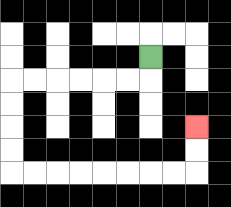{'start': '[6, 2]', 'end': '[8, 5]', 'path_directions': 'D,L,L,L,L,L,L,D,D,D,D,R,R,R,R,R,R,R,R,U,U', 'path_coordinates': '[[6, 2], [6, 3], [5, 3], [4, 3], [3, 3], [2, 3], [1, 3], [0, 3], [0, 4], [0, 5], [0, 6], [0, 7], [1, 7], [2, 7], [3, 7], [4, 7], [5, 7], [6, 7], [7, 7], [8, 7], [8, 6], [8, 5]]'}